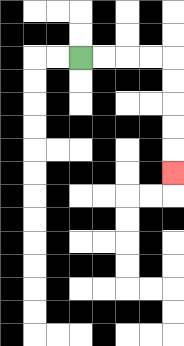{'start': '[3, 2]', 'end': '[7, 7]', 'path_directions': 'R,R,R,R,D,D,D,D,D', 'path_coordinates': '[[3, 2], [4, 2], [5, 2], [6, 2], [7, 2], [7, 3], [7, 4], [7, 5], [7, 6], [7, 7]]'}